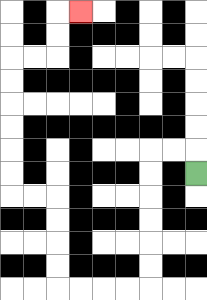{'start': '[8, 7]', 'end': '[3, 0]', 'path_directions': 'U,L,L,D,D,D,D,D,D,L,L,L,L,U,U,U,U,L,L,U,U,U,U,U,U,R,R,U,U,R', 'path_coordinates': '[[8, 7], [8, 6], [7, 6], [6, 6], [6, 7], [6, 8], [6, 9], [6, 10], [6, 11], [6, 12], [5, 12], [4, 12], [3, 12], [2, 12], [2, 11], [2, 10], [2, 9], [2, 8], [1, 8], [0, 8], [0, 7], [0, 6], [0, 5], [0, 4], [0, 3], [0, 2], [1, 2], [2, 2], [2, 1], [2, 0], [3, 0]]'}